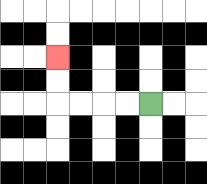{'start': '[6, 4]', 'end': '[2, 2]', 'path_directions': 'L,L,L,L,U,U', 'path_coordinates': '[[6, 4], [5, 4], [4, 4], [3, 4], [2, 4], [2, 3], [2, 2]]'}